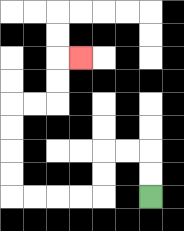{'start': '[6, 8]', 'end': '[3, 2]', 'path_directions': 'U,U,L,L,D,D,L,L,L,L,U,U,U,U,R,R,U,U,R', 'path_coordinates': '[[6, 8], [6, 7], [6, 6], [5, 6], [4, 6], [4, 7], [4, 8], [3, 8], [2, 8], [1, 8], [0, 8], [0, 7], [0, 6], [0, 5], [0, 4], [1, 4], [2, 4], [2, 3], [2, 2], [3, 2]]'}